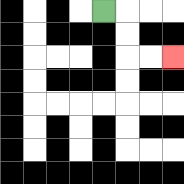{'start': '[4, 0]', 'end': '[7, 2]', 'path_directions': 'R,D,D,R,R', 'path_coordinates': '[[4, 0], [5, 0], [5, 1], [5, 2], [6, 2], [7, 2]]'}